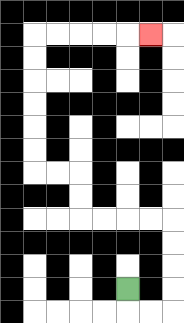{'start': '[5, 12]', 'end': '[6, 1]', 'path_directions': 'D,R,R,U,U,U,U,L,L,L,L,U,U,L,L,U,U,U,U,U,U,R,R,R,R,R', 'path_coordinates': '[[5, 12], [5, 13], [6, 13], [7, 13], [7, 12], [7, 11], [7, 10], [7, 9], [6, 9], [5, 9], [4, 9], [3, 9], [3, 8], [3, 7], [2, 7], [1, 7], [1, 6], [1, 5], [1, 4], [1, 3], [1, 2], [1, 1], [2, 1], [3, 1], [4, 1], [5, 1], [6, 1]]'}